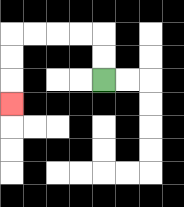{'start': '[4, 3]', 'end': '[0, 4]', 'path_directions': 'U,U,L,L,L,L,D,D,D', 'path_coordinates': '[[4, 3], [4, 2], [4, 1], [3, 1], [2, 1], [1, 1], [0, 1], [0, 2], [0, 3], [0, 4]]'}